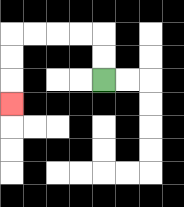{'start': '[4, 3]', 'end': '[0, 4]', 'path_directions': 'U,U,L,L,L,L,D,D,D', 'path_coordinates': '[[4, 3], [4, 2], [4, 1], [3, 1], [2, 1], [1, 1], [0, 1], [0, 2], [0, 3], [0, 4]]'}